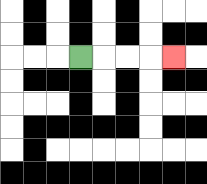{'start': '[3, 2]', 'end': '[7, 2]', 'path_directions': 'R,R,R,R', 'path_coordinates': '[[3, 2], [4, 2], [5, 2], [6, 2], [7, 2]]'}